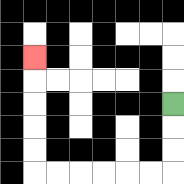{'start': '[7, 4]', 'end': '[1, 2]', 'path_directions': 'D,D,D,L,L,L,L,L,L,U,U,U,U,U', 'path_coordinates': '[[7, 4], [7, 5], [7, 6], [7, 7], [6, 7], [5, 7], [4, 7], [3, 7], [2, 7], [1, 7], [1, 6], [1, 5], [1, 4], [1, 3], [1, 2]]'}